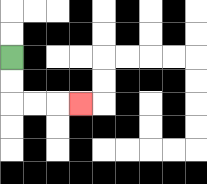{'start': '[0, 2]', 'end': '[3, 4]', 'path_directions': 'D,D,R,R,R', 'path_coordinates': '[[0, 2], [0, 3], [0, 4], [1, 4], [2, 4], [3, 4]]'}